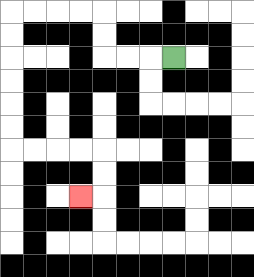{'start': '[7, 2]', 'end': '[3, 8]', 'path_directions': 'L,L,L,U,U,L,L,L,L,D,D,D,D,D,D,R,R,R,R,D,D,L', 'path_coordinates': '[[7, 2], [6, 2], [5, 2], [4, 2], [4, 1], [4, 0], [3, 0], [2, 0], [1, 0], [0, 0], [0, 1], [0, 2], [0, 3], [0, 4], [0, 5], [0, 6], [1, 6], [2, 6], [3, 6], [4, 6], [4, 7], [4, 8], [3, 8]]'}